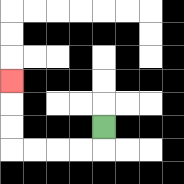{'start': '[4, 5]', 'end': '[0, 3]', 'path_directions': 'D,L,L,L,L,U,U,U', 'path_coordinates': '[[4, 5], [4, 6], [3, 6], [2, 6], [1, 6], [0, 6], [0, 5], [0, 4], [0, 3]]'}